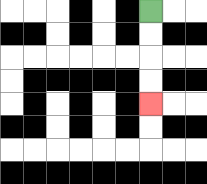{'start': '[6, 0]', 'end': '[6, 4]', 'path_directions': 'D,D,D,D', 'path_coordinates': '[[6, 0], [6, 1], [6, 2], [6, 3], [6, 4]]'}